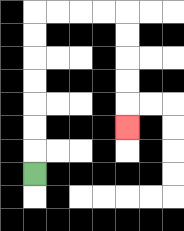{'start': '[1, 7]', 'end': '[5, 5]', 'path_directions': 'U,U,U,U,U,U,U,R,R,R,R,D,D,D,D,D', 'path_coordinates': '[[1, 7], [1, 6], [1, 5], [1, 4], [1, 3], [1, 2], [1, 1], [1, 0], [2, 0], [3, 0], [4, 0], [5, 0], [5, 1], [5, 2], [5, 3], [5, 4], [5, 5]]'}